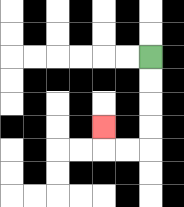{'start': '[6, 2]', 'end': '[4, 5]', 'path_directions': 'D,D,D,D,L,L,U', 'path_coordinates': '[[6, 2], [6, 3], [6, 4], [6, 5], [6, 6], [5, 6], [4, 6], [4, 5]]'}